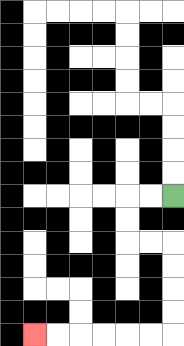{'start': '[7, 8]', 'end': '[1, 14]', 'path_directions': 'L,L,D,D,R,R,D,D,D,D,L,L,L,L,L,L', 'path_coordinates': '[[7, 8], [6, 8], [5, 8], [5, 9], [5, 10], [6, 10], [7, 10], [7, 11], [7, 12], [7, 13], [7, 14], [6, 14], [5, 14], [4, 14], [3, 14], [2, 14], [1, 14]]'}